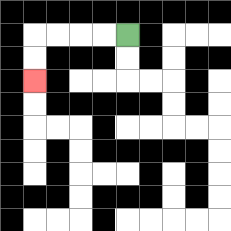{'start': '[5, 1]', 'end': '[1, 3]', 'path_directions': 'L,L,L,L,D,D', 'path_coordinates': '[[5, 1], [4, 1], [3, 1], [2, 1], [1, 1], [1, 2], [1, 3]]'}